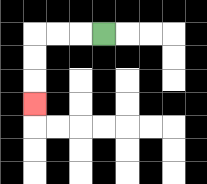{'start': '[4, 1]', 'end': '[1, 4]', 'path_directions': 'L,L,L,D,D,D', 'path_coordinates': '[[4, 1], [3, 1], [2, 1], [1, 1], [1, 2], [1, 3], [1, 4]]'}